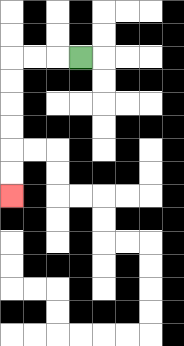{'start': '[3, 2]', 'end': '[0, 8]', 'path_directions': 'L,L,L,D,D,D,D,D,D', 'path_coordinates': '[[3, 2], [2, 2], [1, 2], [0, 2], [0, 3], [0, 4], [0, 5], [0, 6], [0, 7], [0, 8]]'}